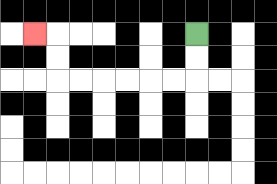{'start': '[8, 1]', 'end': '[1, 1]', 'path_directions': 'D,D,L,L,L,L,L,L,U,U,L', 'path_coordinates': '[[8, 1], [8, 2], [8, 3], [7, 3], [6, 3], [5, 3], [4, 3], [3, 3], [2, 3], [2, 2], [2, 1], [1, 1]]'}